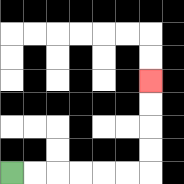{'start': '[0, 7]', 'end': '[6, 3]', 'path_directions': 'R,R,R,R,R,R,U,U,U,U', 'path_coordinates': '[[0, 7], [1, 7], [2, 7], [3, 7], [4, 7], [5, 7], [6, 7], [6, 6], [6, 5], [6, 4], [6, 3]]'}